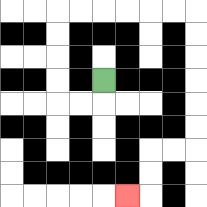{'start': '[4, 3]', 'end': '[5, 8]', 'path_directions': 'D,L,L,U,U,U,U,R,R,R,R,R,R,D,D,D,D,D,D,L,L,D,D,L', 'path_coordinates': '[[4, 3], [4, 4], [3, 4], [2, 4], [2, 3], [2, 2], [2, 1], [2, 0], [3, 0], [4, 0], [5, 0], [6, 0], [7, 0], [8, 0], [8, 1], [8, 2], [8, 3], [8, 4], [8, 5], [8, 6], [7, 6], [6, 6], [6, 7], [6, 8], [5, 8]]'}